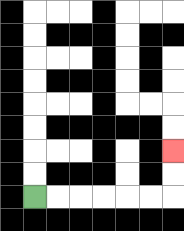{'start': '[1, 8]', 'end': '[7, 6]', 'path_directions': 'R,R,R,R,R,R,U,U', 'path_coordinates': '[[1, 8], [2, 8], [3, 8], [4, 8], [5, 8], [6, 8], [7, 8], [7, 7], [7, 6]]'}